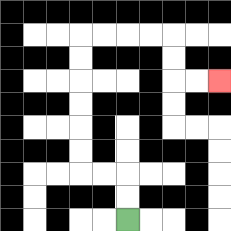{'start': '[5, 9]', 'end': '[9, 3]', 'path_directions': 'U,U,L,L,U,U,U,U,U,U,R,R,R,R,D,D,R,R', 'path_coordinates': '[[5, 9], [5, 8], [5, 7], [4, 7], [3, 7], [3, 6], [3, 5], [3, 4], [3, 3], [3, 2], [3, 1], [4, 1], [5, 1], [6, 1], [7, 1], [7, 2], [7, 3], [8, 3], [9, 3]]'}